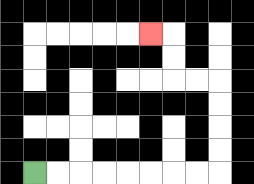{'start': '[1, 7]', 'end': '[6, 1]', 'path_directions': 'R,R,R,R,R,R,R,R,U,U,U,U,L,L,U,U,L', 'path_coordinates': '[[1, 7], [2, 7], [3, 7], [4, 7], [5, 7], [6, 7], [7, 7], [8, 7], [9, 7], [9, 6], [9, 5], [9, 4], [9, 3], [8, 3], [7, 3], [7, 2], [7, 1], [6, 1]]'}